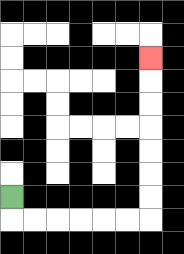{'start': '[0, 8]', 'end': '[6, 2]', 'path_directions': 'D,R,R,R,R,R,R,U,U,U,U,U,U,U', 'path_coordinates': '[[0, 8], [0, 9], [1, 9], [2, 9], [3, 9], [4, 9], [5, 9], [6, 9], [6, 8], [6, 7], [6, 6], [6, 5], [6, 4], [6, 3], [6, 2]]'}